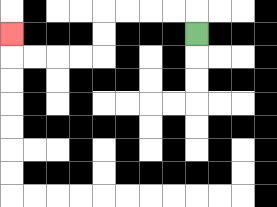{'start': '[8, 1]', 'end': '[0, 1]', 'path_directions': 'U,L,L,L,L,D,D,L,L,L,L,U', 'path_coordinates': '[[8, 1], [8, 0], [7, 0], [6, 0], [5, 0], [4, 0], [4, 1], [4, 2], [3, 2], [2, 2], [1, 2], [0, 2], [0, 1]]'}